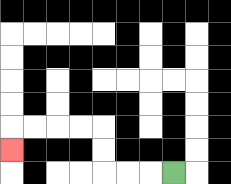{'start': '[7, 7]', 'end': '[0, 6]', 'path_directions': 'L,L,L,U,U,L,L,L,L,D', 'path_coordinates': '[[7, 7], [6, 7], [5, 7], [4, 7], [4, 6], [4, 5], [3, 5], [2, 5], [1, 5], [0, 5], [0, 6]]'}